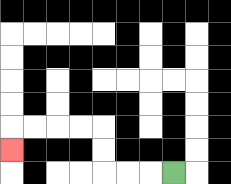{'start': '[7, 7]', 'end': '[0, 6]', 'path_directions': 'L,L,L,U,U,L,L,L,L,D', 'path_coordinates': '[[7, 7], [6, 7], [5, 7], [4, 7], [4, 6], [4, 5], [3, 5], [2, 5], [1, 5], [0, 5], [0, 6]]'}